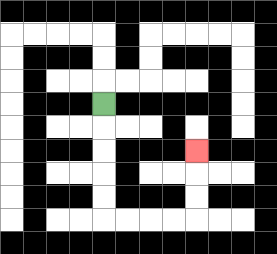{'start': '[4, 4]', 'end': '[8, 6]', 'path_directions': 'D,D,D,D,D,R,R,R,R,U,U,U', 'path_coordinates': '[[4, 4], [4, 5], [4, 6], [4, 7], [4, 8], [4, 9], [5, 9], [6, 9], [7, 9], [8, 9], [8, 8], [8, 7], [8, 6]]'}